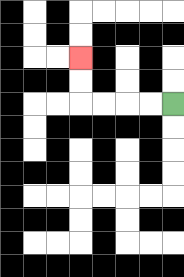{'start': '[7, 4]', 'end': '[3, 2]', 'path_directions': 'L,L,L,L,U,U', 'path_coordinates': '[[7, 4], [6, 4], [5, 4], [4, 4], [3, 4], [3, 3], [3, 2]]'}